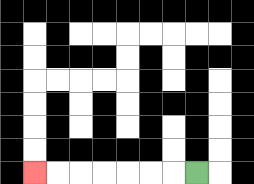{'start': '[8, 7]', 'end': '[1, 7]', 'path_directions': 'L,L,L,L,L,L,L', 'path_coordinates': '[[8, 7], [7, 7], [6, 7], [5, 7], [4, 7], [3, 7], [2, 7], [1, 7]]'}